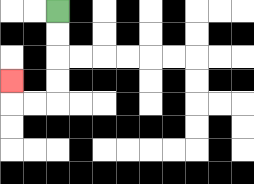{'start': '[2, 0]', 'end': '[0, 3]', 'path_directions': 'D,D,D,D,L,L,U', 'path_coordinates': '[[2, 0], [2, 1], [2, 2], [2, 3], [2, 4], [1, 4], [0, 4], [0, 3]]'}